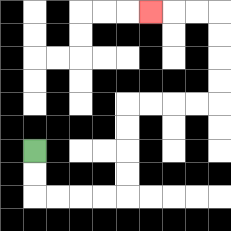{'start': '[1, 6]', 'end': '[6, 0]', 'path_directions': 'D,D,R,R,R,R,U,U,U,U,R,R,R,R,U,U,U,U,L,L,L', 'path_coordinates': '[[1, 6], [1, 7], [1, 8], [2, 8], [3, 8], [4, 8], [5, 8], [5, 7], [5, 6], [5, 5], [5, 4], [6, 4], [7, 4], [8, 4], [9, 4], [9, 3], [9, 2], [9, 1], [9, 0], [8, 0], [7, 0], [6, 0]]'}